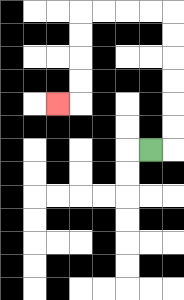{'start': '[6, 6]', 'end': '[2, 4]', 'path_directions': 'R,U,U,U,U,U,U,L,L,L,L,D,D,D,D,L', 'path_coordinates': '[[6, 6], [7, 6], [7, 5], [7, 4], [7, 3], [7, 2], [7, 1], [7, 0], [6, 0], [5, 0], [4, 0], [3, 0], [3, 1], [3, 2], [3, 3], [3, 4], [2, 4]]'}